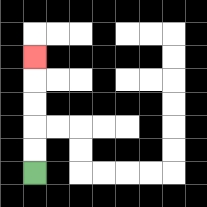{'start': '[1, 7]', 'end': '[1, 2]', 'path_directions': 'U,U,U,U,U', 'path_coordinates': '[[1, 7], [1, 6], [1, 5], [1, 4], [1, 3], [1, 2]]'}